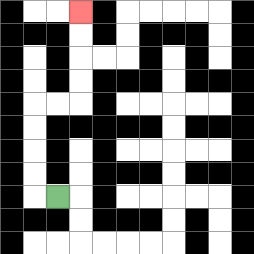{'start': '[2, 8]', 'end': '[3, 0]', 'path_directions': 'L,U,U,U,U,R,R,U,U,U,U', 'path_coordinates': '[[2, 8], [1, 8], [1, 7], [1, 6], [1, 5], [1, 4], [2, 4], [3, 4], [3, 3], [3, 2], [3, 1], [3, 0]]'}